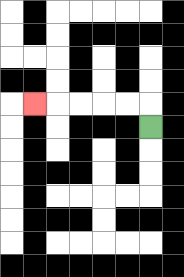{'start': '[6, 5]', 'end': '[1, 4]', 'path_directions': 'U,L,L,L,L,L', 'path_coordinates': '[[6, 5], [6, 4], [5, 4], [4, 4], [3, 4], [2, 4], [1, 4]]'}